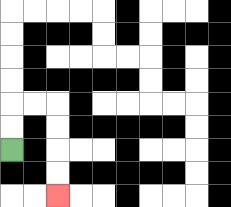{'start': '[0, 6]', 'end': '[2, 8]', 'path_directions': 'U,U,R,R,D,D,D,D', 'path_coordinates': '[[0, 6], [0, 5], [0, 4], [1, 4], [2, 4], [2, 5], [2, 6], [2, 7], [2, 8]]'}